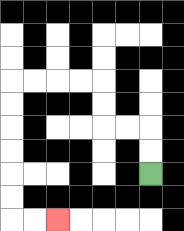{'start': '[6, 7]', 'end': '[2, 9]', 'path_directions': 'U,U,L,L,U,U,L,L,L,L,D,D,D,D,D,D,R,R', 'path_coordinates': '[[6, 7], [6, 6], [6, 5], [5, 5], [4, 5], [4, 4], [4, 3], [3, 3], [2, 3], [1, 3], [0, 3], [0, 4], [0, 5], [0, 6], [0, 7], [0, 8], [0, 9], [1, 9], [2, 9]]'}